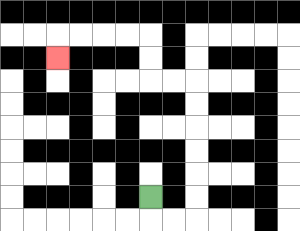{'start': '[6, 8]', 'end': '[2, 2]', 'path_directions': 'D,R,R,U,U,U,U,U,U,L,L,U,U,L,L,L,L,D', 'path_coordinates': '[[6, 8], [6, 9], [7, 9], [8, 9], [8, 8], [8, 7], [8, 6], [8, 5], [8, 4], [8, 3], [7, 3], [6, 3], [6, 2], [6, 1], [5, 1], [4, 1], [3, 1], [2, 1], [2, 2]]'}